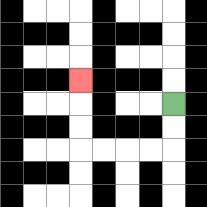{'start': '[7, 4]', 'end': '[3, 3]', 'path_directions': 'D,D,L,L,L,L,U,U,U', 'path_coordinates': '[[7, 4], [7, 5], [7, 6], [6, 6], [5, 6], [4, 6], [3, 6], [3, 5], [3, 4], [3, 3]]'}